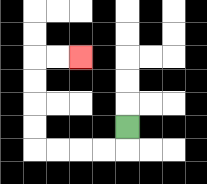{'start': '[5, 5]', 'end': '[3, 2]', 'path_directions': 'D,L,L,L,L,U,U,U,U,R,R', 'path_coordinates': '[[5, 5], [5, 6], [4, 6], [3, 6], [2, 6], [1, 6], [1, 5], [1, 4], [1, 3], [1, 2], [2, 2], [3, 2]]'}